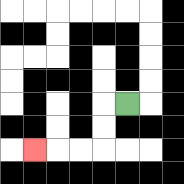{'start': '[5, 4]', 'end': '[1, 6]', 'path_directions': 'L,D,D,L,L,L', 'path_coordinates': '[[5, 4], [4, 4], [4, 5], [4, 6], [3, 6], [2, 6], [1, 6]]'}